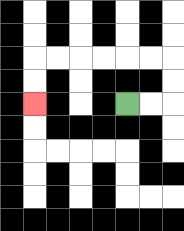{'start': '[5, 4]', 'end': '[1, 4]', 'path_directions': 'R,R,U,U,L,L,L,L,L,L,D,D', 'path_coordinates': '[[5, 4], [6, 4], [7, 4], [7, 3], [7, 2], [6, 2], [5, 2], [4, 2], [3, 2], [2, 2], [1, 2], [1, 3], [1, 4]]'}